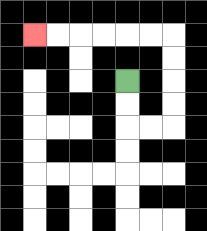{'start': '[5, 3]', 'end': '[1, 1]', 'path_directions': 'D,D,R,R,U,U,U,U,L,L,L,L,L,L', 'path_coordinates': '[[5, 3], [5, 4], [5, 5], [6, 5], [7, 5], [7, 4], [7, 3], [7, 2], [7, 1], [6, 1], [5, 1], [4, 1], [3, 1], [2, 1], [1, 1]]'}